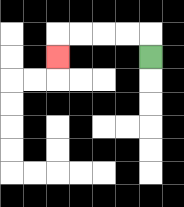{'start': '[6, 2]', 'end': '[2, 2]', 'path_directions': 'U,L,L,L,L,D', 'path_coordinates': '[[6, 2], [6, 1], [5, 1], [4, 1], [3, 1], [2, 1], [2, 2]]'}